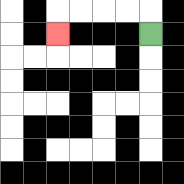{'start': '[6, 1]', 'end': '[2, 1]', 'path_directions': 'U,L,L,L,L,D', 'path_coordinates': '[[6, 1], [6, 0], [5, 0], [4, 0], [3, 0], [2, 0], [2, 1]]'}